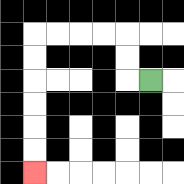{'start': '[6, 3]', 'end': '[1, 7]', 'path_directions': 'L,U,U,L,L,L,L,D,D,D,D,D,D', 'path_coordinates': '[[6, 3], [5, 3], [5, 2], [5, 1], [4, 1], [3, 1], [2, 1], [1, 1], [1, 2], [1, 3], [1, 4], [1, 5], [1, 6], [1, 7]]'}